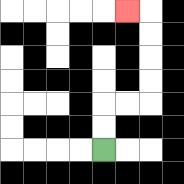{'start': '[4, 6]', 'end': '[5, 0]', 'path_directions': 'U,U,R,R,U,U,U,U,L', 'path_coordinates': '[[4, 6], [4, 5], [4, 4], [5, 4], [6, 4], [6, 3], [6, 2], [6, 1], [6, 0], [5, 0]]'}